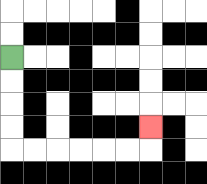{'start': '[0, 2]', 'end': '[6, 5]', 'path_directions': 'D,D,D,D,R,R,R,R,R,R,U', 'path_coordinates': '[[0, 2], [0, 3], [0, 4], [0, 5], [0, 6], [1, 6], [2, 6], [3, 6], [4, 6], [5, 6], [6, 6], [6, 5]]'}